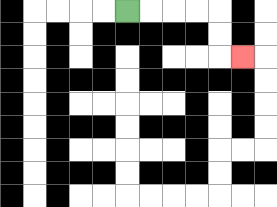{'start': '[5, 0]', 'end': '[10, 2]', 'path_directions': 'R,R,R,R,D,D,R', 'path_coordinates': '[[5, 0], [6, 0], [7, 0], [8, 0], [9, 0], [9, 1], [9, 2], [10, 2]]'}